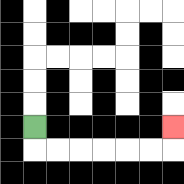{'start': '[1, 5]', 'end': '[7, 5]', 'path_directions': 'D,R,R,R,R,R,R,U', 'path_coordinates': '[[1, 5], [1, 6], [2, 6], [3, 6], [4, 6], [5, 6], [6, 6], [7, 6], [7, 5]]'}